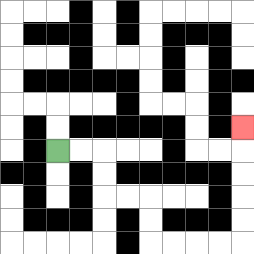{'start': '[2, 6]', 'end': '[10, 5]', 'path_directions': 'R,R,D,D,R,R,D,D,R,R,R,R,U,U,U,U,U', 'path_coordinates': '[[2, 6], [3, 6], [4, 6], [4, 7], [4, 8], [5, 8], [6, 8], [6, 9], [6, 10], [7, 10], [8, 10], [9, 10], [10, 10], [10, 9], [10, 8], [10, 7], [10, 6], [10, 5]]'}